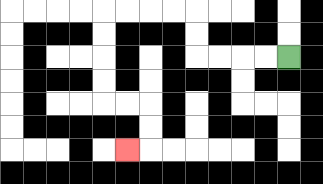{'start': '[12, 2]', 'end': '[5, 6]', 'path_directions': 'L,L,L,L,U,U,L,L,L,L,D,D,D,D,R,R,D,D,L', 'path_coordinates': '[[12, 2], [11, 2], [10, 2], [9, 2], [8, 2], [8, 1], [8, 0], [7, 0], [6, 0], [5, 0], [4, 0], [4, 1], [4, 2], [4, 3], [4, 4], [5, 4], [6, 4], [6, 5], [6, 6], [5, 6]]'}